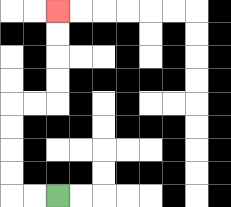{'start': '[2, 8]', 'end': '[2, 0]', 'path_directions': 'L,L,U,U,U,U,R,R,U,U,U,U', 'path_coordinates': '[[2, 8], [1, 8], [0, 8], [0, 7], [0, 6], [0, 5], [0, 4], [1, 4], [2, 4], [2, 3], [2, 2], [2, 1], [2, 0]]'}